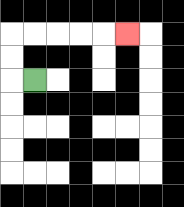{'start': '[1, 3]', 'end': '[5, 1]', 'path_directions': 'L,U,U,R,R,R,R,R', 'path_coordinates': '[[1, 3], [0, 3], [0, 2], [0, 1], [1, 1], [2, 1], [3, 1], [4, 1], [5, 1]]'}